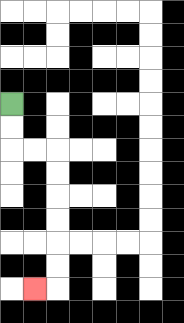{'start': '[0, 4]', 'end': '[1, 12]', 'path_directions': 'D,D,R,R,D,D,D,D,D,D,L', 'path_coordinates': '[[0, 4], [0, 5], [0, 6], [1, 6], [2, 6], [2, 7], [2, 8], [2, 9], [2, 10], [2, 11], [2, 12], [1, 12]]'}